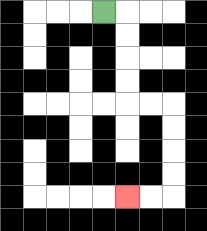{'start': '[4, 0]', 'end': '[5, 8]', 'path_directions': 'R,D,D,D,D,R,R,D,D,D,D,L,L', 'path_coordinates': '[[4, 0], [5, 0], [5, 1], [5, 2], [5, 3], [5, 4], [6, 4], [7, 4], [7, 5], [7, 6], [7, 7], [7, 8], [6, 8], [5, 8]]'}